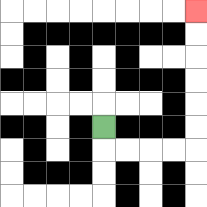{'start': '[4, 5]', 'end': '[8, 0]', 'path_directions': 'D,R,R,R,R,U,U,U,U,U,U', 'path_coordinates': '[[4, 5], [4, 6], [5, 6], [6, 6], [7, 6], [8, 6], [8, 5], [8, 4], [8, 3], [8, 2], [8, 1], [8, 0]]'}